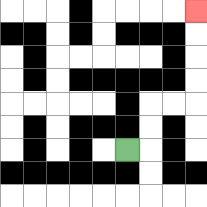{'start': '[5, 6]', 'end': '[8, 0]', 'path_directions': 'R,U,U,R,R,U,U,U,U', 'path_coordinates': '[[5, 6], [6, 6], [6, 5], [6, 4], [7, 4], [8, 4], [8, 3], [8, 2], [8, 1], [8, 0]]'}